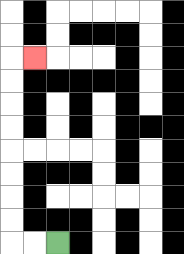{'start': '[2, 10]', 'end': '[1, 2]', 'path_directions': 'L,L,U,U,U,U,U,U,U,U,R', 'path_coordinates': '[[2, 10], [1, 10], [0, 10], [0, 9], [0, 8], [0, 7], [0, 6], [0, 5], [0, 4], [0, 3], [0, 2], [1, 2]]'}